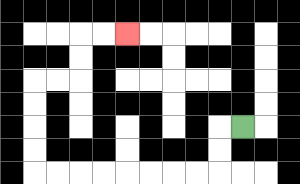{'start': '[10, 5]', 'end': '[5, 1]', 'path_directions': 'L,D,D,L,L,L,L,L,L,L,L,U,U,U,U,R,R,U,U,R,R', 'path_coordinates': '[[10, 5], [9, 5], [9, 6], [9, 7], [8, 7], [7, 7], [6, 7], [5, 7], [4, 7], [3, 7], [2, 7], [1, 7], [1, 6], [1, 5], [1, 4], [1, 3], [2, 3], [3, 3], [3, 2], [3, 1], [4, 1], [5, 1]]'}